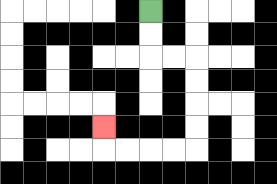{'start': '[6, 0]', 'end': '[4, 5]', 'path_directions': 'D,D,R,R,D,D,D,D,L,L,L,L,U', 'path_coordinates': '[[6, 0], [6, 1], [6, 2], [7, 2], [8, 2], [8, 3], [8, 4], [8, 5], [8, 6], [7, 6], [6, 6], [5, 6], [4, 6], [4, 5]]'}